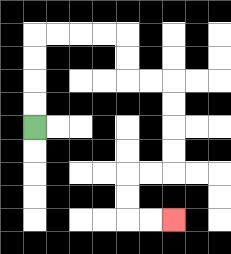{'start': '[1, 5]', 'end': '[7, 9]', 'path_directions': 'U,U,U,U,R,R,R,R,D,D,R,R,D,D,D,D,L,L,D,D,R,R', 'path_coordinates': '[[1, 5], [1, 4], [1, 3], [1, 2], [1, 1], [2, 1], [3, 1], [4, 1], [5, 1], [5, 2], [5, 3], [6, 3], [7, 3], [7, 4], [7, 5], [7, 6], [7, 7], [6, 7], [5, 7], [5, 8], [5, 9], [6, 9], [7, 9]]'}